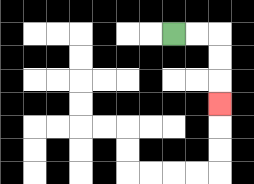{'start': '[7, 1]', 'end': '[9, 4]', 'path_directions': 'R,R,D,D,D', 'path_coordinates': '[[7, 1], [8, 1], [9, 1], [9, 2], [9, 3], [9, 4]]'}